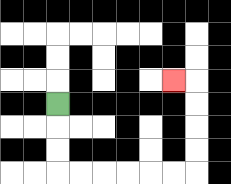{'start': '[2, 4]', 'end': '[7, 3]', 'path_directions': 'D,D,D,R,R,R,R,R,R,U,U,U,U,L', 'path_coordinates': '[[2, 4], [2, 5], [2, 6], [2, 7], [3, 7], [4, 7], [5, 7], [6, 7], [7, 7], [8, 7], [8, 6], [8, 5], [8, 4], [8, 3], [7, 3]]'}